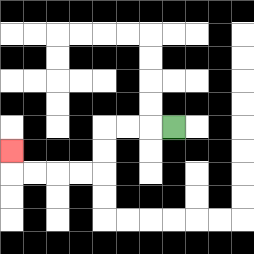{'start': '[7, 5]', 'end': '[0, 6]', 'path_directions': 'L,L,L,D,D,L,L,L,L,U', 'path_coordinates': '[[7, 5], [6, 5], [5, 5], [4, 5], [4, 6], [4, 7], [3, 7], [2, 7], [1, 7], [0, 7], [0, 6]]'}